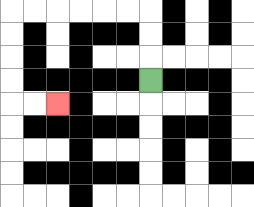{'start': '[6, 3]', 'end': '[2, 4]', 'path_directions': 'U,U,U,L,L,L,L,L,L,D,D,D,D,R,R', 'path_coordinates': '[[6, 3], [6, 2], [6, 1], [6, 0], [5, 0], [4, 0], [3, 0], [2, 0], [1, 0], [0, 0], [0, 1], [0, 2], [0, 3], [0, 4], [1, 4], [2, 4]]'}